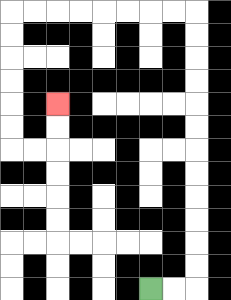{'start': '[6, 12]', 'end': '[2, 4]', 'path_directions': 'R,R,U,U,U,U,U,U,U,U,U,U,U,U,L,L,L,L,L,L,L,L,D,D,D,D,D,D,R,R,U,U', 'path_coordinates': '[[6, 12], [7, 12], [8, 12], [8, 11], [8, 10], [8, 9], [8, 8], [8, 7], [8, 6], [8, 5], [8, 4], [8, 3], [8, 2], [8, 1], [8, 0], [7, 0], [6, 0], [5, 0], [4, 0], [3, 0], [2, 0], [1, 0], [0, 0], [0, 1], [0, 2], [0, 3], [0, 4], [0, 5], [0, 6], [1, 6], [2, 6], [2, 5], [2, 4]]'}